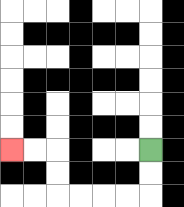{'start': '[6, 6]', 'end': '[0, 6]', 'path_directions': 'D,D,L,L,L,L,U,U,L,L', 'path_coordinates': '[[6, 6], [6, 7], [6, 8], [5, 8], [4, 8], [3, 8], [2, 8], [2, 7], [2, 6], [1, 6], [0, 6]]'}